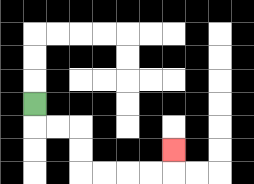{'start': '[1, 4]', 'end': '[7, 6]', 'path_directions': 'D,R,R,D,D,R,R,R,R,U', 'path_coordinates': '[[1, 4], [1, 5], [2, 5], [3, 5], [3, 6], [3, 7], [4, 7], [5, 7], [6, 7], [7, 7], [7, 6]]'}